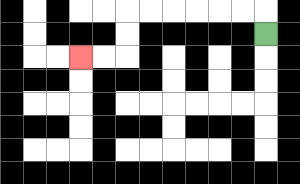{'start': '[11, 1]', 'end': '[3, 2]', 'path_directions': 'U,L,L,L,L,L,L,D,D,L,L', 'path_coordinates': '[[11, 1], [11, 0], [10, 0], [9, 0], [8, 0], [7, 0], [6, 0], [5, 0], [5, 1], [5, 2], [4, 2], [3, 2]]'}